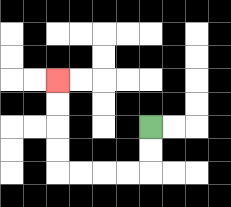{'start': '[6, 5]', 'end': '[2, 3]', 'path_directions': 'D,D,L,L,L,L,U,U,U,U', 'path_coordinates': '[[6, 5], [6, 6], [6, 7], [5, 7], [4, 7], [3, 7], [2, 7], [2, 6], [2, 5], [2, 4], [2, 3]]'}